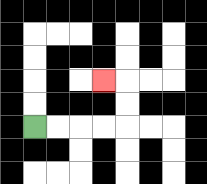{'start': '[1, 5]', 'end': '[4, 3]', 'path_directions': 'R,R,R,R,U,U,L', 'path_coordinates': '[[1, 5], [2, 5], [3, 5], [4, 5], [5, 5], [5, 4], [5, 3], [4, 3]]'}